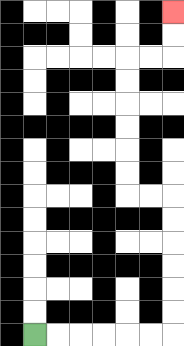{'start': '[1, 14]', 'end': '[7, 0]', 'path_directions': 'R,R,R,R,R,R,U,U,U,U,U,U,L,L,U,U,U,U,U,U,R,R,U,U', 'path_coordinates': '[[1, 14], [2, 14], [3, 14], [4, 14], [5, 14], [6, 14], [7, 14], [7, 13], [7, 12], [7, 11], [7, 10], [7, 9], [7, 8], [6, 8], [5, 8], [5, 7], [5, 6], [5, 5], [5, 4], [5, 3], [5, 2], [6, 2], [7, 2], [7, 1], [7, 0]]'}